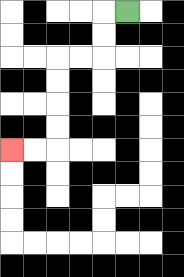{'start': '[5, 0]', 'end': '[0, 6]', 'path_directions': 'L,D,D,L,L,D,D,D,D,L,L', 'path_coordinates': '[[5, 0], [4, 0], [4, 1], [4, 2], [3, 2], [2, 2], [2, 3], [2, 4], [2, 5], [2, 6], [1, 6], [0, 6]]'}